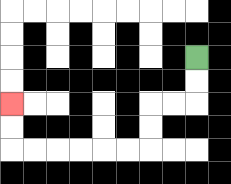{'start': '[8, 2]', 'end': '[0, 4]', 'path_directions': 'D,D,L,L,D,D,L,L,L,L,L,L,U,U', 'path_coordinates': '[[8, 2], [8, 3], [8, 4], [7, 4], [6, 4], [6, 5], [6, 6], [5, 6], [4, 6], [3, 6], [2, 6], [1, 6], [0, 6], [0, 5], [0, 4]]'}